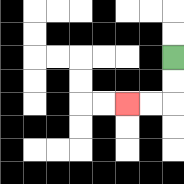{'start': '[7, 2]', 'end': '[5, 4]', 'path_directions': 'D,D,L,L', 'path_coordinates': '[[7, 2], [7, 3], [7, 4], [6, 4], [5, 4]]'}